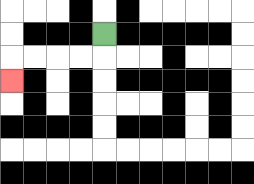{'start': '[4, 1]', 'end': '[0, 3]', 'path_directions': 'D,L,L,L,L,D', 'path_coordinates': '[[4, 1], [4, 2], [3, 2], [2, 2], [1, 2], [0, 2], [0, 3]]'}